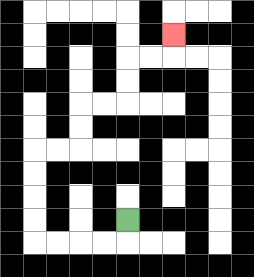{'start': '[5, 9]', 'end': '[7, 1]', 'path_directions': 'D,L,L,L,L,U,U,U,U,R,R,U,U,R,R,U,U,R,R,U', 'path_coordinates': '[[5, 9], [5, 10], [4, 10], [3, 10], [2, 10], [1, 10], [1, 9], [1, 8], [1, 7], [1, 6], [2, 6], [3, 6], [3, 5], [3, 4], [4, 4], [5, 4], [5, 3], [5, 2], [6, 2], [7, 2], [7, 1]]'}